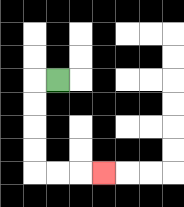{'start': '[2, 3]', 'end': '[4, 7]', 'path_directions': 'L,D,D,D,D,R,R,R', 'path_coordinates': '[[2, 3], [1, 3], [1, 4], [1, 5], [1, 6], [1, 7], [2, 7], [3, 7], [4, 7]]'}